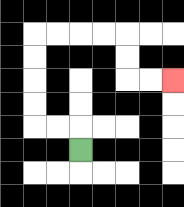{'start': '[3, 6]', 'end': '[7, 3]', 'path_directions': 'U,L,L,U,U,U,U,R,R,R,R,D,D,R,R', 'path_coordinates': '[[3, 6], [3, 5], [2, 5], [1, 5], [1, 4], [1, 3], [1, 2], [1, 1], [2, 1], [3, 1], [4, 1], [5, 1], [5, 2], [5, 3], [6, 3], [7, 3]]'}